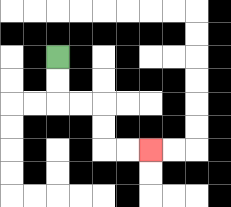{'start': '[2, 2]', 'end': '[6, 6]', 'path_directions': 'D,D,R,R,D,D,R,R', 'path_coordinates': '[[2, 2], [2, 3], [2, 4], [3, 4], [4, 4], [4, 5], [4, 6], [5, 6], [6, 6]]'}